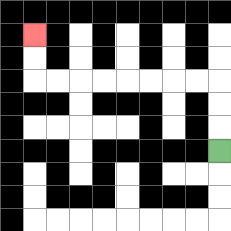{'start': '[9, 6]', 'end': '[1, 1]', 'path_directions': 'U,U,U,L,L,L,L,L,L,L,L,U,U', 'path_coordinates': '[[9, 6], [9, 5], [9, 4], [9, 3], [8, 3], [7, 3], [6, 3], [5, 3], [4, 3], [3, 3], [2, 3], [1, 3], [1, 2], [1, 1]]'}